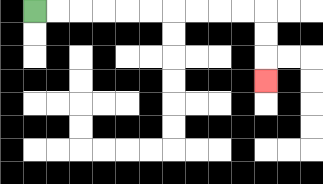{'start': '[1, 0]', 'end': '[11, 3]', 'path_directions': 'R,R,R,R,R,R,R,R,R,R,D,D,D', 'path_coordinates': '[[1, 0], [2, 0], [3, 0], [4, 0], [5, 0], [6, 0], [7, 0], [8, 0], [9, 0], [10, 0], [11, 0], [11, 1], [11, 2], [11, 3]]'}